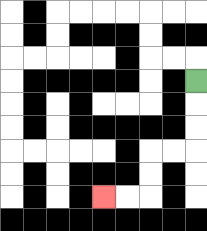{'start': '[8, 3]', 'end': '[4, 8]', 'path_directions': 'D,D,D,L,L,D,D,L,L', 'path_coordinates': '[[8, 3], [8, 4], [8, 5], [8, 6], [7, 6], [6, 6], [6, 7], [6, 8], [5, 8], [4, 8]]'}